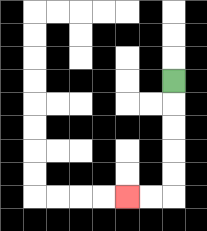{'start': '[7, 3]', 'end': '[5, 8]', 'path_directions': 'D,D,D,D,D,L,L', 'path_coordinates': '[[7, 3], [7, 4], [7, 5], [7, 6], [7, 7], [7, 8], [6, 8], [5, 8]]'}